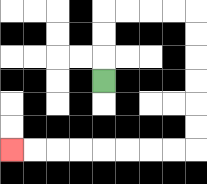{'start': '[4, 3]', 'end': '[0, 6]', 'path_directions': 'U,U,U,R,R,R,R,D,D,D,D,D,D,L,L,L,L,L,L,L,L', 'path_coordinates': '[[4, 3], [4, 2], [4, 1], [4, 0], [5, 0], [6, 0], [7, 0], [8, 0], [8, 1], [8, 2], [8, 3], [8, 4], [8, 5], [8, 6], [7, 6], [6, 6], [5, 6], [4, 6], [3, 6], [2, 6], [1, 6], [0, 6]]'}